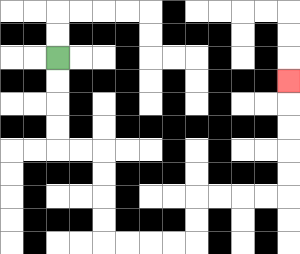{'start': '[2, 2]', 'end': '[12, 3]', 'path_directions': 'D,D,D,D,R,R,D,D,D,D,R,R,R,R,U,U,R,R,R,R,U,U,U,U,U', 'path_coordinates': '[[2, 2], [2, 3], [2, 4], [2, 5], [2, 6], [3, 6], [4, 6], [4, 7], [4, 8], [4, 9], [4, 10], [5, 10], [6, 10], [7, 10], [8, 10], [8, 9], [8, 8], [9, 8], [10, 8], [11, 8], [12, 8], [12, 7], [12, 6], [12, 5], [12, 4], [12, 3]]'}